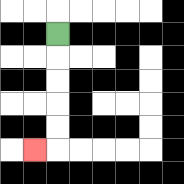{'start': '[2, 1]', 'end': '[1, 6]', 'path_directions': 'D,D,D,D,D,L', 'path_coordinates': '[[2, 1], [2, 2], [2, 3], [2, 4], [2, 5], [2, 6], [1, 6]]'}